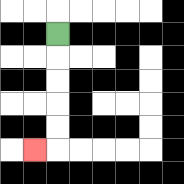{'start': '[2, 1]', 'end': '[1, 6]', 'path_directions': 'D,D,D,D,D,L', 'path_coordinates': '[[2, 1], [2, 2], [2, 3], [2, 4], [2, 5], [2, 6], [1, 6]]'}